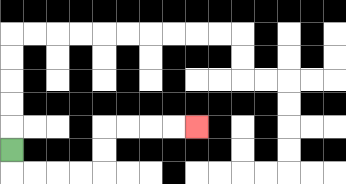{'start': '[0, 6]', 'end': '[8, 5]', 'path_directions': 'D,R,R,R,R,U,U,R,R,R,R', 'path_coordinates': '[[0, 6], [0, 7], [1, 7], [2, 7], [3, 7], [4, 7], [4, 6], [4, 5], [5, 5], [6, 5], [7, 5], [8, 5]]'}